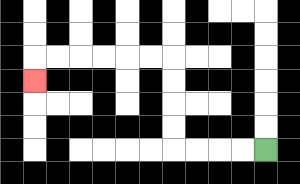{'start': '[11, 6]', 'end': '[1, 3]', 'path_directions': 'L,L,L,L,U,U,U,U,L,L,L,L,L,L,D', 'path_coordinates': '[[11, 6], [10, 6], [9, 6], [8, 6], [7, 6], [7, 5], [7, 4], [7, 3], [7, 2], [6, 2], [5, 2], [4, 2], [3, 2], [2, 2], [1, 2], [1, 3]]'}